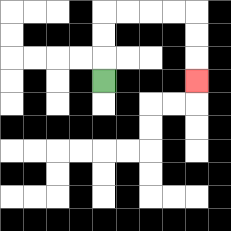{'start': '[4, 3]', 'end': '[8, 3]', 'path_directions': 'U,U,U,R,R,R,R,D,D,D', 'path_coordinates': '[[4, 3], [4, 2], [4, 1], [4, 0], [5, 0], [6, 0], [7, 0], [8, 0], [8, 1], [8, 2], [8, 3]]'}